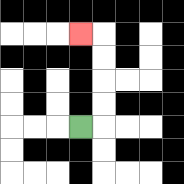{'start': '[3, 5]', 'end': '[3, 1]', 'path_directions': 'R,U,U,U,U,L', 'path_coordinates': '[[3, 5], [4, 5], [4, 4], [4, 3], [4, 2], [4, 1], [3, 1]]'}